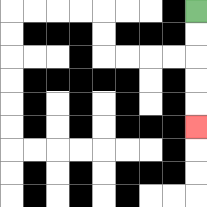{'start': '[8, 0]', 'end': '[8, 5]', 'path_directions': 'D,D,D,D,D', 'path_coordinates': '[[8, 0], [8, 1], [8, 2], [8, 3], [8, 4], [8, 5]]'}